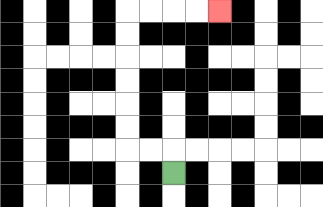{'start': '[7, 7]', 'end': '[9, 0]', 'path_directions': 'U,L,L,U,U,U,U,U,U,R,R,R,R', 'path_coordinates': '[[7, 7], [7, 6], [6, 6], [5, 6], [5, 5], [5, 4], [5, 3], [5, 2], [5, 1], [5, 0], [6, 0], [7, 0], [8, 0], [9, 0]]'}